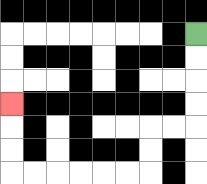{'start': '[8, 1]', 'end': '[0, 4]', 'path_directions': 'D,D,D,D,L,L,D,D,L,L,L,L,L,L,U,U,U', 'path_coordinates': '[[8, 1], [8, 2], [8, 3], [8, 4], [8, 5], [7, 5], [6, 5], [6, 6], [6, 7], [5, 7], [4, 7], [3, 7], [2, 7], [1, 7], [0, 7], [0, 6], [0, 5], [0, 4]]'}